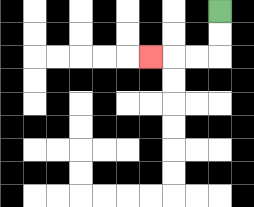{'start': '[9, 0]', 'end': '[6, 2]', 'path_directions': 'D,D,L,L,L', 'path_coordinates': '[[9, 0], [9, 1], [9, 2], [8, 2], [7, 2], [6, 2]]'}